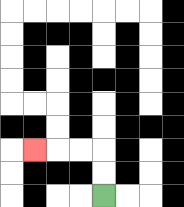{'start': '[4, 8]', 'end': '[1, 6]', 'path_directions': 'U,U,L,L,L', 'path_coordinates': '[[4, 8], [4, 7], [4, 6], [3, 6], [2, 6], [1, 6]]'}